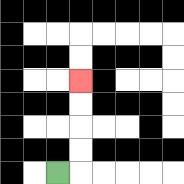{'start': '[2, 7]', 'end': '[3, 3]', 'path_directions': 'R,U,U,U,U', 'path_coordinates': '[[2, 7], [3, 7], [3, 6], [3, 5], [3, 4], [3, 3]]'}